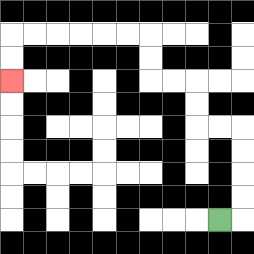{'start': '[9, 9]', 'end': '[0, 3]', 'path_directions': 'R,U,U,U,U,L,L,U,U,L,L,U,U,L,L,L,L,L,L,D,D', 'path_coordinates': '[[9, 9], [10, 9], [10, 8], [10, 7], [10, 6], [10, 5], [9, 5], [8, 5], [8, 4], [8, 3], [7, 3], [6, 3], [6, 2], [6, 1], [5, 1], [4, 1], [3, 1], [2, 1], [1, 1], [0, 1], [0, 2], [0, 3]]'}